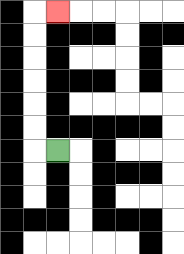{'start': '[2, 6]', 'end': '[2, 0]', 'path_directions': 'L,U,U,U,U,U,U,R', 'path_coordinates': '[[2, 6], [1, 6], [1, 5], [1, 4], [1, 3], [1, 2], [1, 1], [1, 0], [2, 0]]'}